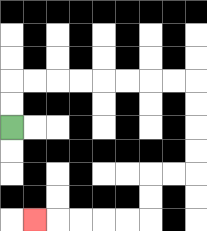{'start': '[0, 5]', 'end': '[1, 9]', 'path_directions': 'U,U,R,R,R,R,R,R,R,R,D,D,D,D,L,L,D,D,L,L,L,L,L', 'path_coordinates': '[[0, 5], [0, 4], [0, 3], [1, 3], [2, 3], [3, 3], [4, 3], [5, 3], [6, 3], [7, 3], [8, 3], [8, 4], [8, 5], [8, 6], [8, 7], [7, 7], [6, 7], [6, 8], [6, 9], [5, 9], [4, 9], [3, 9], [2, 9], [1, 9]]'}